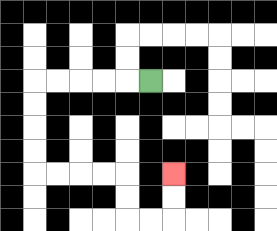{'start': '[6, 3]', 'end': '[7, 7]', 'path_directions': 'L,L,L,L,L,D,D,D,D,R,R,R,R,D,D,R,R,U,U', 'path_coordinates': '[[6, 3], [5, 3], [4, 3], [3, 3], [2, 3], [1, 3], [1, 4], [1, 5], [1, 6], [1, 7], [2, 7], [3, 7], [4, 7], [5, 7], [5, 8], [5, 9], [6, 9], [7, 9], [7, 8], [7, 7]]'}